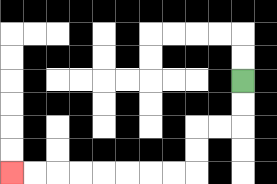{'start': '[10, 3]', 'end': '[0, 7]', 'path_directions': 'D,D,L,L,D,D,L,L,L,L,L,L,L,L', 'path_coordinates': '[[10, 3], [10, 4], [10, 5], [9, 5], [8, 5], [8, 6], [8, 7], [7, 7], [6, 7], [5, 7], [4, 7], [3, 7], [2, 7], [1, 7], [0, 7]]'}